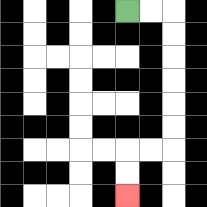{'start': '[5, 0]', 'end': '[5, 8]', 'path_directions': 'R,R,D,D,D,D,D,D,L,L,D,D', 'path_coordinates': '[[5, 0], [6, 0], [7, 0], [7, 1], [7, 2], [7, 3], [7, 4], [7, 5], [7, 6], [6, 6], [5, 6], [5, 7], [5, 8]]'}